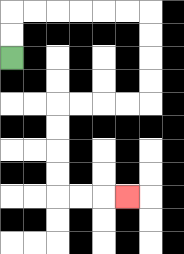{'start': '[0, 2]', 'end': '[5, 8]', 'path_directions': 'U,U,R,R,R,R,R,R,D,D,D,D,L,L,L,L,D,D,D,D,R,R,R', 'path_coordinates': '[[0, 2], [0, 1], [0, 0], [1, 0], [2, 0], [3, 0], [4, 0], [5, 0], [6, 0], [6, 1], [6, 2], [6, 3], [6, 4], [5, 4], [4, 4], [3, 4], [2, 4], [2, 5], [2, 6], [2, 7], [2, 8], [3, 8], [4, 8], [5, 8]]'}